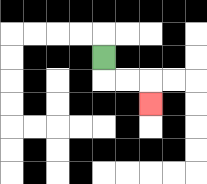{'start': '[4, 2]', 'end': '[6, 4]', 'path_directions': 'D,R,R,D', 'path_coordinates': '[[4, 2], [4, 3], [5, 3], [6, 3], [6, 4]]'}